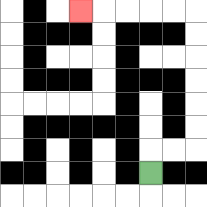{'start': '[6, 7]', 'end': '[3, 0]', 'path_directions': 'U,R,R,U,U,U,U,U,U,L,L,L,L,L', 'path_coordinates': '[[6, 7], [6, 6], [7, 6], [8, 6], [8, 5], [8, 4], [8, 3], [8, 2], [8, 1], [8, 0], [7, 0], [6, 0], [5, 0], [4, 0], [3, 0]]'}